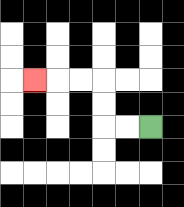{'start': '[6, 5]', 'end': '[1, 3]', 'path_directions': 'L,L,U,U,L,L,L', 'path_coordinates': '[[6, 5], [5, 5], [4, 5], [4, 4], [4, 3], [3, 3], [2, 3], [1, 3]]'}